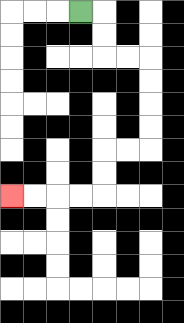{'start': '[3, 0]', 'end': '[0, 8]', 'path_directions': 'R,D,D,R,R,D,D,D,D,L,L,D,D,L,L,L,L', 'path_coordinates': '[[3, 0], [4, 0], [4, 1], [4, 2], [5, 2], [6, 2], [6, 3], [6, 4], [6, 5], [6, 6], [5, 6], [4, 6], [4, 7], [4, 8], [3, 8], [2, 8], [1, 8], [0, 8]]'}